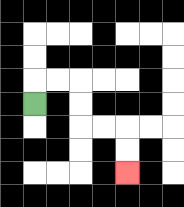{'start': '[1, 4]', 'end': '[5, 7]', 'path_directions': 'U,R,R,D,D,R,R,D,D', 'path_coordinates': '[[1, 4], [1, 3], [2, 3], [3, 3], [3, 4], [3, 5], [4, 5], [5, 5], [5, 6], [5, 7]]'}